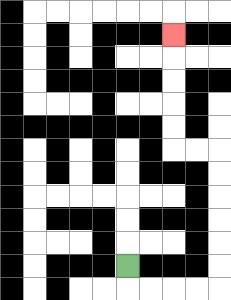{'start': '[5, 11]', 'end': '[7, 1]', 'path_directions': 'D,R,R,R,R,U,U,U,U,U,U,L,L,U,U,U,U,U', 'path_coordinates': '[[5, 11], [5, 12], [6, 12], [7, 12], [8, 12], [9, 12], [9, 11], [9, 10], [9, 9], [9, 8], [9, 7], [9, 6], [8, 6], [7, 6], [7, 5], [7, 4], [7, 3], [7, 2], [7, 1]]'}